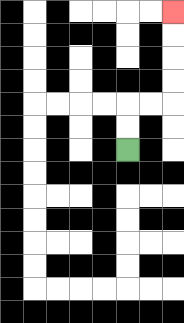{'start': '[5, 6]', 'end': '[7, 0]', 'path_directions': 'U,U,R,R,U,U,U,U', 'path_coordinates': '[[5, 6], [5, 5], [5, 4], [6, 4], [7, 4], [7, 3], [7, 2], [7, 1], [7, 0]]'}